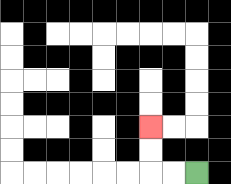{'start': '[8, 7]', 'end': '[6, 5]', 'path_directions': 'L,L,U,U', 'path_coordinates': '[[8, 7], [7, 7], [6, 7], [6, 6], [6, 5]]'}